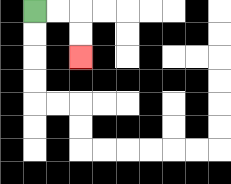{'start': '[1, 0]', 'end': '[3, 2]', 'path_directions': 'R,R,D,D', 'path_coordinates': '[[1, 0], [2, 0], [3, 0], [3, 1], [3, 2]]'}